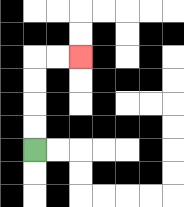{'start': '[1, 6]', 'end': '[3, 2]', 'path_directions': 'U,U,U,U,R,R', 'path_coordinates': '[[1, 6], [1, 5], [1, 4], [1, 3], [1, 2], [2, 2], [3, 2]]'}